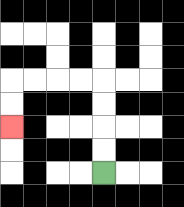{'start': '[4, 7]', 'end': '[0, 5]', 'path_directions': 'U,U,U,U,L,L,L,L,D,D', 'path_coordinates': '[[4, 7], [4, 6], [4, 5], [4, 4], [4, 3], [3, 3], [2, 3], [1, 3], [0, 3], [0, 4], [0, 5]]'}